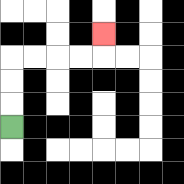{'start': '[0, 5]', 'end': '[4, 1]', 'path_directions': 'U,U,U,R,R,R,R,U', 'path_coordinates': '[[0, 5], [0, 4], [0, 3], [0, 2], [1, 2], [2, 2], [3, 2], [4, 2], [4, 1]]'}